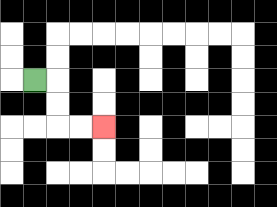{'start': '[1, 3]', 'end': '[4, 5]', 'path_directions': 'R,D,D,R,R', 'path_coordinates': '[[1, 3], [2, 3], [2, 4], [2, 5], [3, 5], [4, 5]]'}